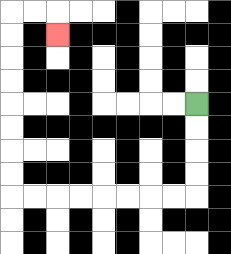{'start': '[8, 4]', 'end': '[2, 1]', 'path_directions': 'D,D,D,D,L,L,L,L,L,L,L,L,U,U,U,U,U,U,U,U,R,R,D', 'path_coordinates': '[[8, 4], [8, 5], [8, 6], [8, 7], [8, 8], [7, 8], [6, 8], [5, 8], [4, 8], [3, 8], [2, 8], [1, 8], [0, 8], [0, 7], [0, 6], [0, 5], [0, 4], [0, 3], [0, 2], [0, 1], [0, 0], [1, 0], [2, 0], [2, 1]]'}